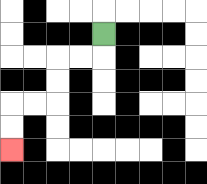{'start': '[4, 1]', 'end': '[0, 6]', 'path_directions': 'D,L,L,D,D,L,L,D,D', 'path_coordinates': '[[4, 1], [4, 2], [3, 2], [2, 2], [2, 3], [2, 4], [1, 4], [0, 4], [0, 5], [0, 6]]'}